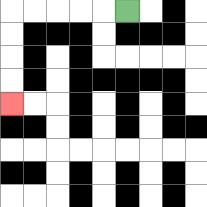{'start': '[5, 0]', 'end': '[0, 4]', 'path_directions': 'L,L,L,L,L,D,D,D,D', 'path_coordinates': '[[5, 0], [4, 0], [3, 0], [2, 0], [1, 0], [0, 0], [0, 1], [0, 2], [0, 3], [0, 4]]'}